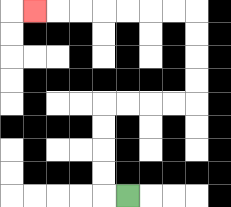{'start': '[5, 8]', 'end': '[1, 0]', 'path_directions': 'L,U,U,U,U,R,R,R,R,U,U,U,U,L,L,L,L,L,L,L', 'path_coordinates': '[[5, 8], [4, 8], [4, 7], [4, 6], [4, 5], [4, 4], [5, 4], [6, 4], [7, 4], [8, 4], [8, 3], [8, 2], [8, 1], [8, 0], [7, 0], [6, 0], [5, 0], [4, 0], [3, 0], [2, 0], [1, 0]]'}